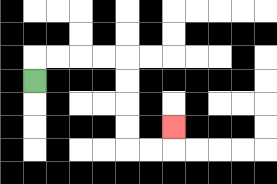{'start': '[1, 3]', 'end': '[7, 5]', 'path_directions': 'U,R,R,R,R,D,D,D,D,R,R,U', 'path_coordinates': '[[1, 3], [1, 2], [2, 2], [3, 2], [4, 2], [5, 2], [5, 3], [5, 4], [5, 5], [5, 6], [6, 6], [7, 6], [7, 5]]'}